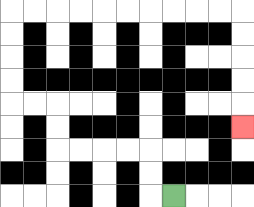{'start': '[7, 8]', 'end': '[10, 5]', 'path_directions': 'L,U,U,L,L,L,L,U,U,L,L,U,U,U,U,R,R,R,R,R,R,R,R,R,R,D,D,D,D,D', 'path_coordinates': '[[7, 8], [6, 8], [6, 7], [6, 6], [5, 6], [4, 6], [3, 6], [2, 6], [2, 5], [2, 4], [1, 4], [0, 4], [0, 3], [0, 2], [0, 1], [0, 0], [1, 0], [2, 0], [3, 0], [4, 0], [5, 0], [6, 0], [7, 0], [8, 0], [9, 0], [10, 0], [10, 1], [10, 2], [10, 3], [10, 4], [10, 5]]'}